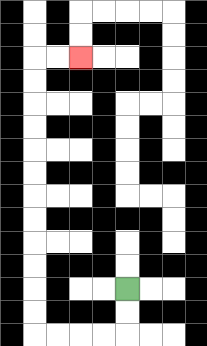{'start': '[5, 12]', 'end': '[3, 2]', 'path_directions': 'D,D,L,L,L,L,U,U,U,U,U,U,U,U,U,U,U,U,R,R', 'path_coordinates': '[[5, 12], [5, 13], [5, 14], [4, 14], [3, 14], [2, 14], [1, 14], [1, 13], [1, 12], [1, 11], [1, 10], [1, 9], [1, 8], [1, 7], [1, 6], [1, 5], [1, 4], [1, 3], [1, 2], [2, 2], [3, 2]]'}